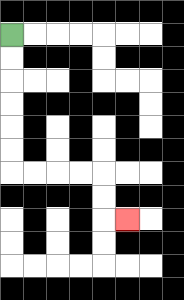{'start': '[0, 1]', 'end': '[5, 9]', 'path_directions': 'D,D,D,D,D,D,R,R,R,R,D,D,R', 'path_coordinates': '[[0, 1], [0, 2], [0, 3], [0, 4], [0, 5], [0, 6], [0, 7], [1, 7], [2, 7], [3, 7], [4, 7], [4, 8], [4, 9], [5, 9]]'}